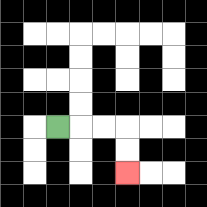{'start': '[2, 5]', 'end': '[5, 7]', 'path_directions': 'R,R,R,D,D', 'path_coordinates': '[[2, 5], [3, 5], [4, 5], [5, 5], [5, 6], [5, 7]]'}